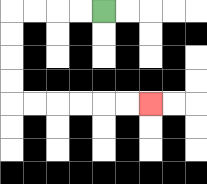{'start': '[4, 0]', 'end': '[6, 4]', 'path_directions': 'L,L,L,L,D,D,D,D,R,R,R,R,R,R', 'path_coordinates': '[[4, 0], [3, 0], [2, 0], [1, 0], [0, 0], [0, 1], [0, 2], [0, 3], [0, 4], [1, 4], [2, 4], [3, 4], [4, 4], [5, 4], [6, 4]]'}